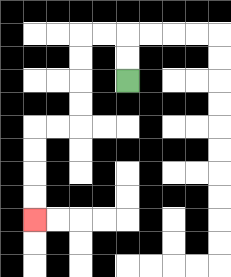{'start': '[5, 3]', 'end': '[1, 9]', 'path_directions': 'U,U,L,L,D,D,D,D,L,L,D,D,D,D', 'path_coordinates': '[[5, 3], [5, 2], [5, 1], [4, 1], [3, 1], [3, 2], [3, 3], [3, 4], [3, 5], [2, 5], [1, 5], [1, 6], [1, 7], [1, 8], [1, 9]]'}